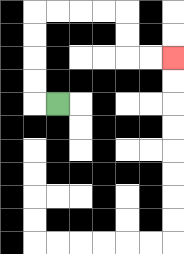{'start': '[2, 4]', 'end': '[7, 2]', 'path_directions': 'L,U,U,U,U,R,R,R,R,D,D,R,R', 'path_coordinates': '[[2, 4], [1, 4], [1, 3], [1, 2], [1, 1], [1, 0], [2, 0], [3, 0], [4, 0], [5, 0], [5, 1], [5, 2], [6, 2], [7, 2]]'}